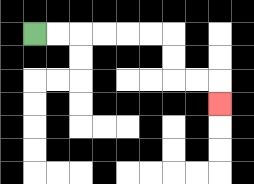{'start': '[1, 1]', 'end': '[9, 4]', 'path_directions': 'R,R,R,R,R,R,D,D,R,R,D', 'path_coordinates': '[[1, 1], [2, 1], [3, 1], [4, 1], [5, 1], [6, 1], [7, 1], [7, 2], [7, 3], [8, 3], [9, 3], [9, 4]]'}